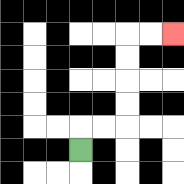{'start': '[3, 6]', 'end': '[7, 1]', 'path_directions': 'U,R,R,U,U,U,U,R,R', 'path_coordinates': '[[3, 6], [3, 5], [4, 5], [5, 5], [5, 4], [5, 3], [5, 2], [5, 1], [6, 1], [7, 1]]'}